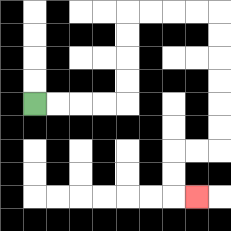{'start': '[1, 4]', 'end': '[8, 8]', 'path_directions': 'R,R,R,R,U,U,U,U,R,R,R,R,D,D,D,D,D,D,L,L,D,D,R', 'path_coordinates': '[[1, 4], [2, 4], [3, 4], [4, 4], [5, 4], [5, 3], [5, 2], [5, 1], [5, 0], [6, 0], [7, 0], [8, 0], [9, 0], [9, 1], [9, 2], [9, 3], [9, 4], [9, 5], [9, 6], [8, 6], [7, 6], [7, 7], [7, 8], [8, 8]]'}